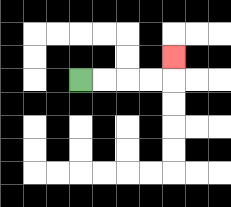{'start': '[3, 3]', 'end': '[7, 2]', 'path_directions': 'R,R,R,R,U', 'path_coordinates': '[[3, 3], [4, 3], [5, 3], [6, 3], [7, 3], [7, 2]]'}